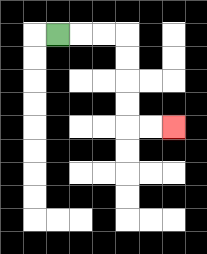{'start': '[2, 1]', 'end': '[7, 5]', 'path_directions': 'R,R,R,D,D,D,D,R,R', 'path_coordinates': '[[2, 1], [3, 1], [4, 1], [5, 1], [5, 2], [5, 3], [5, 4], [5, 5], [6, 5], [7, 5]]'}